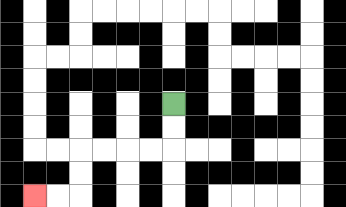{'start': '[7, 4]', 'end': '[1, 8]', 'path_directions': 'D,D,L,L,L,L,D,D,L,L', 'path_coordinates': '[[7, 4], [7, 5], [7, 6], [6, 6], [5, 6], [4, 6], [3, 6], [3, 7], [3, 8], [2, 8], [1, 8]]'}